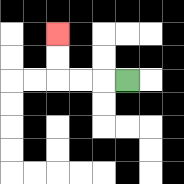{'start': '[5, 3]', 'end': '[2, 1]', 'path_directions': 'L,L,L,U,U', 'path_coordinates': '[[5, 3], [4, 3], [3, 3], [2, 3], [2, 2], [2, 1]]'}